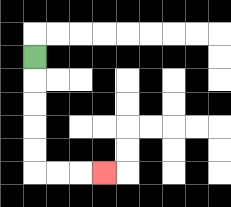{'start': '[1, 2]', 'end': '[4, 7]', 'path_directions': 'D,D,D,D,D,R,R,R', 'path_coordinates': '[[1, 2], [1, 3], [1, 4], [1, 5], [1, 6], [1, 7], [2, 7], [3, 7], [4, 7]]'}